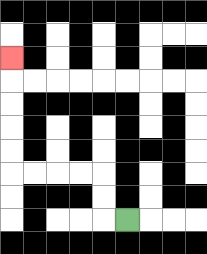{'start': '[5, 9]', 'end': '[0, 2]', 'path_directions': 'L,U,U,L,L,L,L,U,U,U,U,U', 'path_coordinates': '[[5, 9], [4, 9], [4, 8], [4, 7], [3, 7], [2, 7], [1, 7], [0, 7], [0, 6], [0, 5], [0, 4], [0, 3], [0, 2]]'}